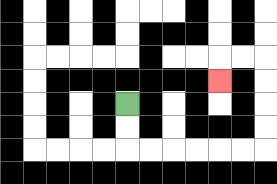{'start': '[5, 4]', 'end': '[9, 3]', 'path_directions': 'D,D,R,R,R,R,R,R,U,U,U,U,L,L,D', 'path_coordinates': '[[5, 4], [5, 5], [5, 6], [6, 6], [7, 6], [8, 6], [9, 6], [10, 6], [11, 6], [11, 5], [11, 4], [11, 3], [11, 2], [10, 2], [9, 2], [9, 3]]'}